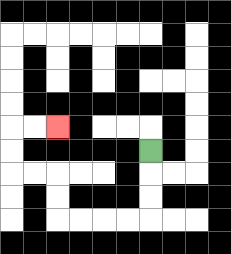{'start': '[6, 6]', 'end': '[2, 5]', 'path_directions': 'D,D,D,L,L,L,L,U,U,L,L,U,U,R,R', 'path_coordinates': '[[6, 6], [6, 7], [6, 8], [6, 9], [5, 9], [4, 9], [3, 9], [2, 9], [2, 8], [2, 7], [1, 7], [0, 7], [0, 6], [0, 5], [1, 5], [2, 5]]'}